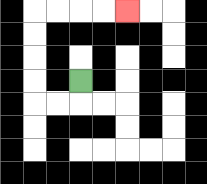{'start': '[3, 3]', 'end': '[5, 0]', 'path_directions': 'D,L,L,U,U,U,U,R,R,R,R', 'path_coordinates': '[[3, 3], [3, 4], [2, 4], [1, 4], [1, 3], [1, 2], [1, 1], [1, 0], [2, 0], [3, 0], [4, 0], [5, 0]]'}